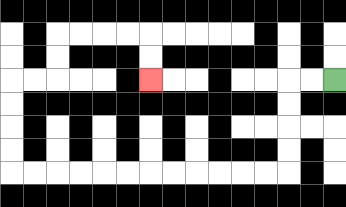{'start': '[14, 3]', 'end': '[6, 3]', 'path_directions': 'L,L,D,D,D,D,L,L,L,L,L,L,L,L,L,L,L,L,U,U,U,U,R,R,U,U,R,R,R,R,D,D', 'path_coordinates': '[[14, 3], [13, 3], [12, 3], [12, 4], [12, 5], [12, 6], [12, 7], [11, 7], [10, 7], [9, 7], [8, 7], [7, 7], [6, 7], [5, 7], [4, 7], [3, 7], [2, 7], [1, 7], [0, 7], [0, 6], [0, 5], [0, 4], [0, 3], [1, 3], [2, 3], [2, 2], [2, 1], [3, 1], [4, 1], [5, 1], [6, 1], [6, 2], [6, 3]]'}